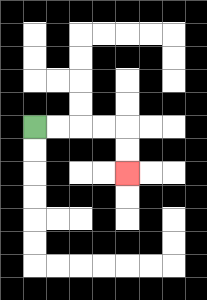{'start': '[1, 5]', 'end': '[5, 7]', 'path_directions': 'R,R,R,R,D,D', 'path_coordinates': '[[1, 5], [2, 5], [3, 5], [4, 5], [5, 5], [5, 6], [5, 7]]'}